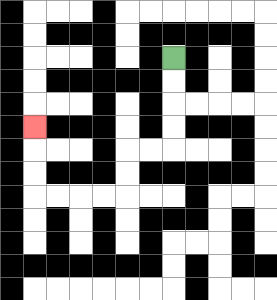{'start': '[7, 2]', 'end': '[1, 5]', 'path_directions': 'D,D,D,D,L,L,D,D,L,L,L,L,U,U,U', 'path_coordinates': '[[7, 2], [7, 3], [7, 4], [7, 5], [7, 6], [6, 6], [5, 6], [5, 7], [5, 8], [4, 8], [3, 8], [2, 8], [1, 8], [1, 7], [1, 6], [1, 5]]'}